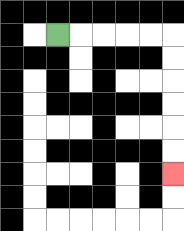{'start': '[2, 1]', 'end': '[7, 7]', 'path_directions': 'R,R,R,R,R,D,D,D,D,D,D', 'path_coordinates': '[[2, 1], [3, 1], [4, 1], [5, 1], [6, 1], [7, 1], [7, 2], [7, 3], [7, 4], [7, 5], [7, 6], [7, 7]]'}